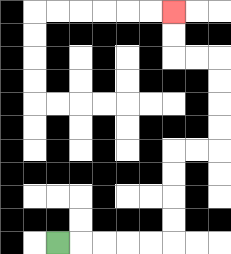{'start': '[2, 10]', 'end': '[7, 0]', 'path_directions': 'R,R,R,R,R,U,U,U,U,R,R,U,U,U,U,L,L,U,U', 'path_coordinates': '[[2, 10], [3, 10], [4, 10], [5, 10], [6, 10], [7, 10], [7, 9], [7, 8], [7, 7], [7, 6], [8, 6], [9, 6], [9, 5], [9, 4], [9, 3], [9, 2], [8, 2], [7, 2], [7, 1], [7, 0]]'}